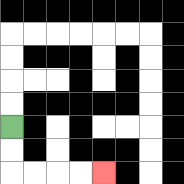{'start': '[0, 5]', 'end': '[4, 7]', 'path_directions': 'D,D,R,R,R,R', 'path_coordinates': '[[0, 5], [0, 6], [0, 7], [1, 7], [2, 7], [3, 7], [4, 7]]'}